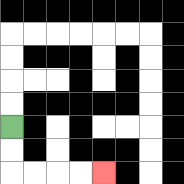{'start': '[0, 5]', 'end': '[4, 7]', 'path_directions': 'D,D,R,R,R,R', 'path_coordinates': '[[0, 5], [0, 6], [0, 7], [1, 7], [2, 7], [3, 7], [4, 7]]'}